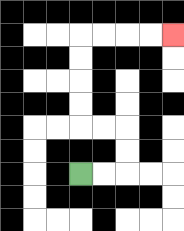{'start': '[3, 7]', 'end': '[7, 1]', 'path_directions': 'R,R,U,U,L,L,U,U,U,U,R,R,R,R', 'path_coordinates': '[[3, 7], [4, 7], [5, 7], [5, 6], [5, 5], [4, 5], [3, 5], [3, 4], [3, 3], [3, 2], [3, 1], [4, 1], [5, 1], [6, 1], [7, 1]]'}